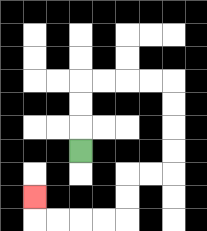{'start': '[3, 6]', 'end': '[1, 8]', 'path_directions': 'U,U,U,R,R,R,R,D,D,D,D,L,L,D,D,L,L,L,L,U', 'path_coordinates': '[[3, 6], [3, 5], [3, 4], [3, 3], [4, 3], [5, 3], [6, 3], [7, 3], [7, 4], [7, 5], [7, 6], [7, 7], [6, 7], [5, 7], [5, 8], [5, 9], [4, 9], [3, 9], [2, 9], [1, 9], [1, 8]]'}